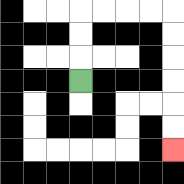{'start': '[3, 3]', 'end': '[7, 6]', 'path_directions': 'U,U,U,R,R,R,R,D,D,D,D,D,D', 'path_coordinates': '[[3, 3], [3, 2], [3, 1], [3, 0], [4, 0], [5, 0], [6, 0], [7, 0], [7, 1], [7, 2], [7, 3], [7, 4], [7, 5], [7, 6]]'}